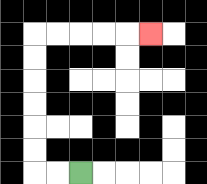{'start': '[3, 7]', 'end': '[6, 1]', 'path_directions': 'L,L,U,U,U,U,U,U,R,R,R,R,R', 'path_coordinates': '[[3, 7], [2, 7], [1, 7], [1, 6], [1, 5], [1, 4], [1, 3], [1, 2], [1, 1], [2, 1], [3, 1], [4, 1], [5, 1], [6, 1]]'}